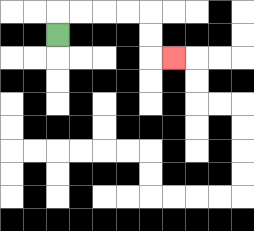{'start': '[2, 1]', 'end': '[7, 2]', 'path_directions': 'U,R,R,R,R,D,D,R', 'path_coordinates': '[[2, 1], [2, 0], [3, 0], [4, 0], [5, 0], [6, 0], [6, 1], [6, 2], [7, 2]]'}